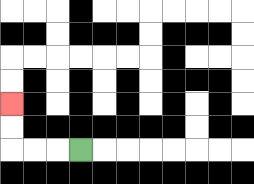{'start': '[3, 6]', 'end': '[0, 4]', 'path_directions': 'L,L,L,U,U', 'path_coordinates': '[[3, 6], [2, 6], [1, 6], [0, 6], [0, 5], [0, 4]]'}